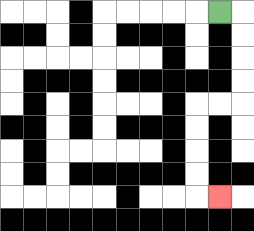{'start': '[9, 0]', 'end': '[9, 8]', 'path_directions': 'R,D,D,D,D,L,L,D,D,D,D,R', 'path_coordinates': '[[9, 0], [10, 0], [10, 1], [10, 2], [10, 3], [10, 4], [9, 4], [8, 4], [8, 5], [8, 6], [8, 7], [8, 8], [9, 8]]'}